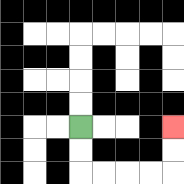{'start': '[3, 5]', 'end': '[7, 5]', 'path_directions': 'D,D,R,R,R,R,U,U', 'path_coordinates': '[[3, 5], [3, 6], [3, 7], [4, 7], [5, 7], [6, 7], [7, 7], [7, 6], [7, 5]]'}